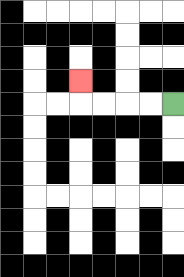{'start': '[7, 4]', 'end': '[3, 3]', 'path_directions': 'L,L,L,L,U', 'path_coordinates': '[[7, 4], [6, 4], [5, 4], [4, 4], [3, 4], [3, 3]]'}